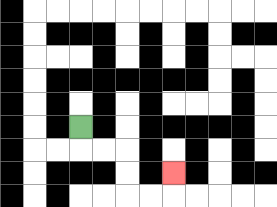{'start': '[3, 5]', 'end': '[7, 7]', 'path_directions': 'D,R,R,D,D,R,R,U', 'path_coordinates': '[[3, 5], [3, 6], [4, 6], [5, 6], [5, 7], [5, 8], [6, 8], [7, 8], [7, 7]]'}